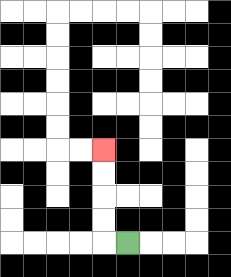{'start': '[5, 10]', 'end': '[4, 6]', 'path_directions': 'L,U,U,U,U', 'path_coordinates': '[[5, 10], [4, 10], [4, 9], [4, 8], [4, 7], [4, 6]]'}